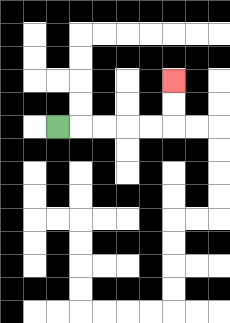{'start': '[2, 5]', 'end': '[7, 3]', 'path_directions': 'R,R,R,R,R,U,U', 'path_coordinates': '[[2, 5], [3, 5], [4, 5], [5, 5], [6, 5], [7, 5], [7, 4], [7, 3]]'}